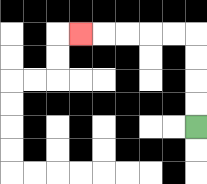{'start': '[8, 5]', 'end': '[3, 1]', 'path_directions': 'U,U,U,U,L,L,L,L,L', 'path_coordinates': '[[8, 5], [8, 4], [8, 3], [8, 2], [8, 1], [7, 1], [6, 1], [5, 1], [4, 1], [3, 1]]'}